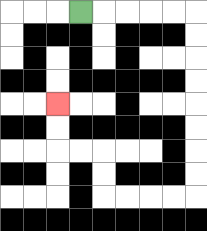{'start': '[3, 0]', 'end': '[2, 4]', 'path_directions': 'R,R,R,R,R,D,D,D,D,D,D,D,D,L,L,L,L,U,U,L,L,U,U', 'path_coordinates': '[[3, 0], [4, 0], [5, 0], [6, 0], [7, 0], [8, 0], [8, 1], [8, 2], [8, 3], [8, 4], [8, 5], [8, 6], [8, 7], [8, 8], [7, 8], [6, 8], [5, 8], [4, 8], [4, 7], [4, 6], [3, 6], [2, 6], [2, 5], [2, 4]]'}